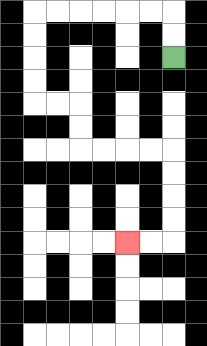{'start': '[7, 2]', 'end': '[5, 10]', 'path_directions': 'U,U,L,L,L,L,L,L,D,D,D,D,R,R,D,D,R,R,R,R,D,D,D,D,L,L', 'path_coordinates': '[[7, 2], [7, 1], [7, 0], [6, 0], [5, 0], [4, 0], [3, 0], [2, 0], [1, 0], [1, 1], [1, 2], [1, 3], [1, 4], [2, 4], [3, 4], [3, 5], [3, 6], [4, 6], [5, 6], [6, 6], [7, 6], [7, 7], [7, 8], [7, 9], [7, 10], [6, 10], [5, 10]]'}